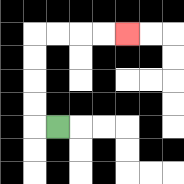{'start': '[2, 5]', 'end': '[5, 1]', 'path_directions': 'L,U,U,U,U,R,R,R,R', 'path_coordinates': '[[2, 5], [1, 5], [1, 4], [1, 3], [1, 2], [1, 1], [2, 1], [3, 1], [4, 1], [5, 1]]'}